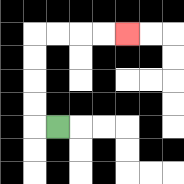{'start': '[2, 5]', 'end': '[5, 1]', 'path_directions': 'L,U,U,U,U,R,R,R,R', 'path_coordinates': '[[2, 5], [1, 5], [1, 4], [1, 3], [1, 2], [1, 1], [2, 1], [3, 1], [4, 1], [5, 1]]'}